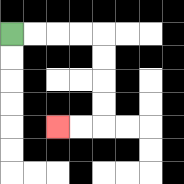{'start': '[0, 1]', 'end': '[2, 5]', 'path_directions': 'R,R,R,R,D,D,D,D,L,L', 'path_coordinates': '[[0, 1], [1, 1], [2, 1], [3, 1], [4, 1], [4, 2], [4, 3], [4, 4], [4, 5], [3, 5], [2, 5]]'}